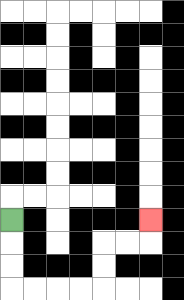{'start': '[0, 9]', 'end': '[6, 9]', 'path_directions': 'D,D,D,R,R,R,R,U,U,R,R,U', 'path_coordinates': '[[0, 9], [0, 10], [0, 11], [0, 12], [1, 12], [2, 12], [3, 12], [4, 12], [4, 11], [4, 10], [5, 10], [6, 10], [6, 9]]'}